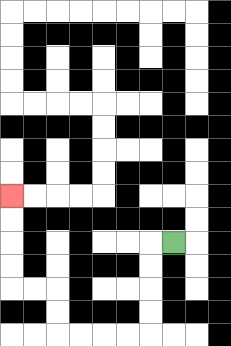{'start': '[7, 10]', 'end': '[0, 8]', 'path_directions': 'L,D,D,D,D,L,L,L,L,U,U,L,L,U,U,U,U', 'path_coordinates': '[[7, 10], [6, 10], [6, 11], [6, 12], [6, 13], [6, 14], [5, 14], [4, 14], [3, 14], [2, 14], [2, 13], [2, 12], [1, 12], [0, 12], [0, 11], [0, 10], [0, 9], [0, 8]]'}